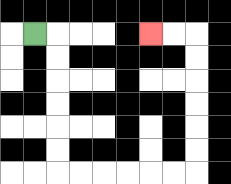{'start': '[1, 1]', 'end': '[6, 1]', 'path_directions': 'R,D,D,D,D,D,D,R,R,R,R,R,R,U,U,U,U,U,U,L,L', 'path_coordinates': '[[1, 1], [2, 1], [2, 2], [2, 3], [2, 4], [2, 5], [2, 6], [2, 7], [3, 7], [4, 7], [5, 7], [6, 7], [7, 7], [8, 7], [8, 6], [8, 5], [8, 4], [8, 3], [8, 2], [8, 1], [7, 1], [6, 1]]'}